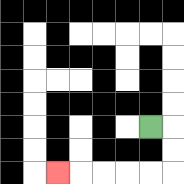{'start': '[6, 5]', 'end': '[2, 7]', 'path_directions': 'R,D,D,L,L,L,L,L', 'path_coordinates': '[[6, 5], [7, 5], [7, 6], [7, 7], [6, 7], [5, 7], [4, 7], [3, 7], [2, 7]]'}